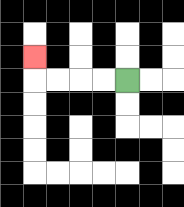{'start': '[5, 3]', 'end': '[1, 2]', 'path_directions': 'L,L,L,L,U', 'path_coordinates': '[[5, 3], [4, 3], [3, 3], [2, 3], [1, 3], [1, 2]]'}